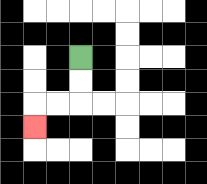{'start': '[3, 2]', 'end': '[1, 5]', 'path_directions': 'D,D,L,L,D', 'path_coordinates': '[[3, 2], [3, 3], [3, 4], [2, 4], [1, 4], [1, 5]]'}